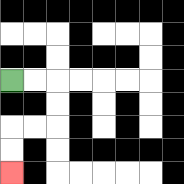{'start': '[0, 3]', 'end': '[0, 7]', 'path_directions': 'R,R,D,D,L,L,D,D', 'path_coordinates': '[[0, 3], [1, 3], [2, 3], [2, 4], [2, 5], [1, 5], [0, 5], [0, 6], [0, 7]]'}